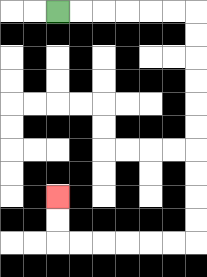{'start': '[2, 0]', 'end': '[2, 8]', 'path_directions': 'R,R,R,R,R,R,D,D,D,D,D,D,D,D,D,D,L,L,L,L,L,L,U,U', 'path_coordinates': '[[2, 0], [3, 0], [4, 0], [5, 0], [6, 0], [7, 0], [8, 0], [8, 1], [8, 2], [8, 3], [8, 4], [8, 5], [8, 6], [8, 7], [8, 8], [8, 9], [8, 10], [7, 10], [6, 10], [5, 10], [4, 10], [3, 10], [2, 10], [2, 9], [2, 8]]'}